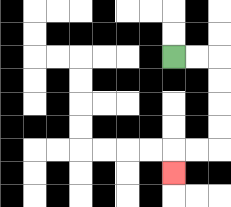{'start': '[7, 2]', 'end': '[7, 7]', 'path_directions': 'R,R,D,D,D,D,L,L,D', 'path_coordinates': '[[7, 2], [8, 2], [9, 2], [9, 3], [9, 4], [9, 5], [9, 6], [8, 6], [7, 6], [7, 7]]'}